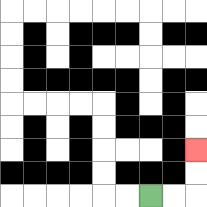{'start': '[6, 8]', 'end': '[8, 6]', 'path_directions': 'R,R,U,U', 'path_coordinates': '[[6, 8], [7, 8], [8, 8], [8, 7], [8, 6]]'}